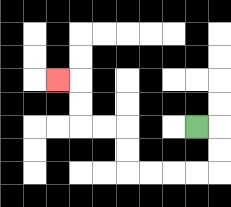{'start': '[8, 5]', 'end': '[2, 3]', 'path_directions': 'R,D,D,L,L,L,L,U,U,L,L,U,U,L', 'path_coordinates': '[[8, 5], [9, 5], [9, 6], [9, 7], [8, 7], [7, 7], [6, 7], [5, 7], [5, 6], [5, 5], [4, 5], [3, 5], [3, 4], [3, 3], [2, 3]]'}